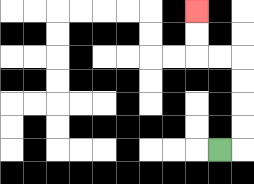{'start': '[9, 6]', 'end': '[8, 0]', 'path_directions': 'R,U,U,U,U,L,L,U,U', 'path_coordinates': '[[9, 6], [10, 6], [10, 5], [10, 4], [10, 3], [10, 2], [9, 2], [8, 2], [8, 1], [8, 0]]'}